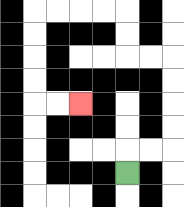{'start': '[5, 7]', 'end': '[3, 4]', 'path_directions': 'U,R,R,U,U,U,U,L,L,U,U,L,L,L,L,D,D,D,D,R,R', 'path_coordinates': '[[5, 7], [5, 6], [6, 6], [7, 6], [7, 5], [7, 4], [7, 3], [7, 2], [6, 2], [5, 2], [5, 1], [5, 0], [4, 0], [3, 0], [2, 0], [1, 0], [1, 1], [1, 2], [1, 3], [1, 4], [2, 4], [3, 4]]'}